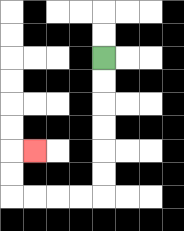{'start': '[4, 2]', 'end': '[1, 6]', 'path_directions': 'D,D,D,D,D,D,L,L,L,L,U,U,R', 'path_coordinates': '[[4, 2], [4, 3], [4, 4], [4, 5], [4, 6], [4, 7], [4, 8], [3, 8], [2, 8], [1, 8], [0, 8], [0, 7], [0, 6], [1, 6]]'}